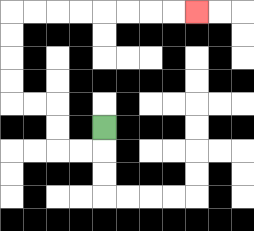{'start': '[4, 5]', 'end': '[8, 0]', 'path_directions': 'D,L,L,U,U,L,L,U,U,U,U,R,R,R,R,R,R,R,R', 'path_coordinates': '[[4, 5], [4, 6], [3, 6], [2, 6], [2, 5], [2, 4], [1, 4], [0, 4], [0, 3], [0, 2], [0, 1], [0, 0], [1, 0], [2, 0], [3, 0], [4, 0], [5, 0], [6, 0], [7, 0], [8, 0]]'}